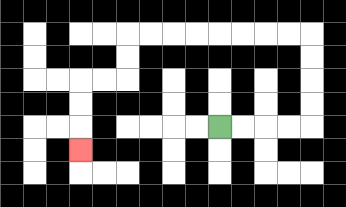{'start': '[9, 5]', 'end': '[3, 6]', 'path_directions': 'R,R,R,R,U,U,U,U,L,L,L,L,L,L,L,L,D,D,L,L,D,D,D', 'path_coordinates': '[[9, 5], [10, 5], [11, 5], [12, 5], [13, 5], [13, 4], [13, 3], [13, 2], [13, 1], [12, 1], [11, 1], [10, 1], [9, 1], [8, 1], [7, 1], [6, 1], [5, 1], [5, 2], [5, 3], [4, 3], [3, 3], [3, 4], [3, 5], [3, 6]]'}